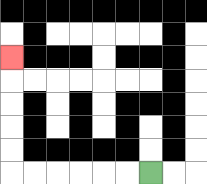{'start': '[6, 7]', 'end': '[0, 2]', 'path_directions': 'L,L,L,L,L,L,U,U,U,U,U', 'path_coordinates': '[[6, 7], [5, 7], [4, 7], [3, 7], [2, 7], [1, 7], [0, 7], [0, 6], [0, 5], [0, 4], [0, 3], [0, 2]]'}